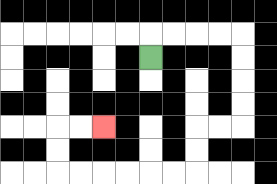{'start': '[6, 2]', 'end': '[4, 5]', 'path_directions': 'U,R,R,R,R,D,D,D,D,L,L,D,D,L,L,L,L,L,L,U,U,R,R', 'path_coordinates': '[[6, 2], [6, 1], [7, 1], [8, 1], [9, 1], [10, 1], [10, 2], [10, 3], [10, 4], [10, 5], [9, 5], [8, 5], [8, 6], [8, 7], [7, 7], [6, 7], [5, 7], [4, 7], [3, 7], [2, 7], [2, 6], [2, 5], [3, 5], [4, 5]]'}